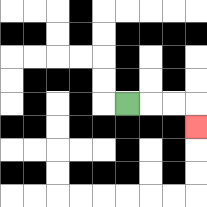{'start': '[5, 4]', 'end': '[8, 5]', 'path_directions': 'R,R,R,D', 'path_coordinates': '[[5, 4], [6, 4], [7, 4], [8, 4], [8, 5]]'}